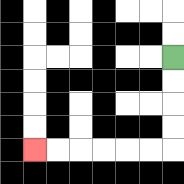{'start': '[7, 2]', 'end': '[1, 6]', 'path_directions': 'D,D,D,D,L,L,L,L,L,L', 'path_coordinates': '[[7, 2], [7, 3], [7, 4], [7, 5], [7, 6], [6, 6], [5, 6], [4, 6], [3, 6], [2, 6], [1, 6]]'}